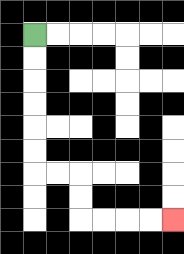{'start': '[1, 1]', 'end': '[7, 9]', 'path_directions': 'D,D,D,D,D,D,R,R,D,D,R,R,R,R', 'path_coordinates': '[[1, 1], [1, 2], [1, 3], [1, 4], [1, 5], [1, 6], [1, 7], [2, 7], [3, 7], [3, 8], [3, 9], [4, 9], [5, 9], [6, 9], [7, 9]]'}